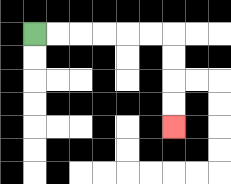{'start': '[1, 1]', 'end': '[7, 5]', 'path_directions': 'R,R,R,R,R,R,D,D,D,D', 'path_coordinates': '[[1, 1], [2, 1], [3, 1], [4, 1], [5, 1], [6, 1], [7, 1], [7, 2], [7, 3], [7, 4], [7, 5]]'}